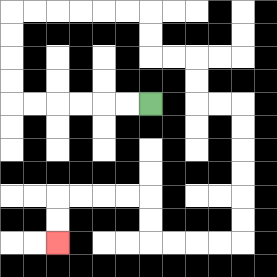{'start': '[6, 4]', 'end': '[2, 10]', 'path_directions': 'L,L,L,L,L,L,U,U,U,U,R,R,R,R,R,R,D,D,R,R,D,D,R,R,D,D,D,D,D,D,L,L,L,L,U,U,L,L,L,L,D,D', 'path_coordinates': '[[6, 4], [5, 4], [4, 4], [3, 4], [2, 4], [1, 4], [0, 4], [0, 3], [0, 2], [0, 1], [0, 0], [1, 0], [2, 0], [3, 0], [4, 0], [5, 0], [6, 0], [6, 1], [6, 2], [7, 2], [8, 2], [8, 3], [8, 4], [9, 4], [10, 4], [10, 5], [10, 6], [10, 7], [10, 8], [10, 9], [10, 10], [9, 10], [8, 10], [7, 10], [6, 10], [6, 9], [6, 8], [5, 8], [4, 8], [3, 8], [2, 8], [2, 9], [2, 10]]'}